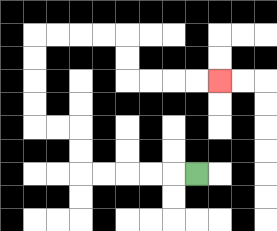{'start': '[8, 7]', 'end': '[9, 3]', 'path_directions': 'L,L,L,L,L,U,U,L,L,U,U,U,U,R,R,R,R,D,D,R,R,R,R', 'path_coordinates': '[[8, 7], [7, 7], [6, 7], [5, 7], [4, 7], [3, 7], [3, 6], [3, 5], [2, 5], [1, 5], [1, 4], [1, 3], [1, 2], [1, 1], [2, 1], [3, 1], [4, 1], [5, 1], [5, 2], [5, 3], [6, 3], [7, 3], [8, 3], [9, 3]]'}